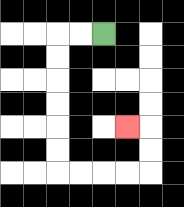{'start': '[4, 1]', 'end': '[5, 5]', 'path_directions': 'L,L,D,D,D,D,D,D,R,R,R,R,U,U,L', 'path_coordinates': '[[4, 1], [3, 1], [2, 1], [2, 2], [2, 3], [2, 4], [2, 5], [2, 6], [2, 7], [3, 7], [4, 7], [5, 7], [6, 7], [6, 6], [6, 5], [5, 5]]'}